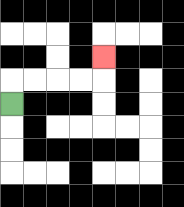{'start': '[0, 4]', 'end': '[4, 2]', 'path_directions': 'U,R,R,R,R,U', 'path_coordinates': '[[0, 4], [0, 3], [1, 3], [2, 3], [3, 3], [4, 3], [4, 2]]'}